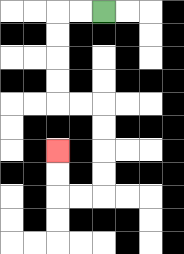{'start': '[4, 0]', 'end': '[2, 6]', 'path_directions': 'L,L,D,D,D,D,R,R,D,D,D,D,L,L,U,U', 'path_coordinates': '[[4, 0], [3, 0], [2, 0], [2, 1], [2, 2], [2, 3], [2, 4], [3, 4], [4, 4], [4, 5], [4, 6], [4, 7], [4, 8], [3, 8], [2, 8], [2, 7], [2, 6]]'}